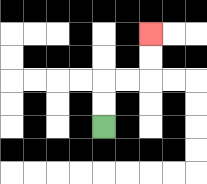{'start': '[4, 5]', 'end': '[6, 1]', 'path_directions': 'U,U,R,R,U,U', 'path_coordinates': '[[4, 5], [4, 4], [4, 3], [5, 3], [6, 3], [6, 2], [6, 1]]'}